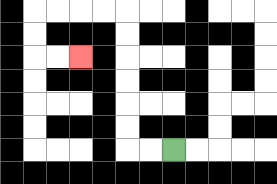{'start': '[7, 6]', 'end': '[3, 2]', 'path_directions': 'L,L,U,U,U,U,U,U,L,L,L,L,D,D,R,R', 'path_coordinates': '[[7, 6], [6, 6], [5, 6], [5, 5], [5, 4], [5, 3], [5, 2], [5, 1], [5, 0], [4, 0], [3, 0], [2, 0], [1, 0], [1, 1], [1, 2], [2, 2], [3, 2]]'}